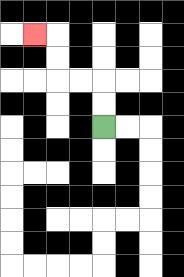{'start': '[4, 5]', 'end': '[1, 1]', 'path_directions': 'U,U,L,L,U,U,L', 'path_coordinates': '[[4, 5], [4, 4], [4, 3], [3, 3], [2, 3], [2, 2], [2, 1], [1, 1]]'}